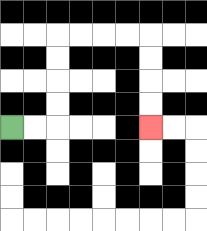{'start': '[0, 5]', 'end': '[6, 5]', 'path_directions': 'R,R,U,U,U,U,R,R,R,R,D,D,D,D', 'path_coordinates': '[[0, 5], [1, 5], [2, 5], [2, 4], [2, 3], [2, 2], [2, 1], [3, 1], [4, 1], [5, 1], [6, 1], [6, 2], [6, 3], [6, 4], [6, 5]]'}